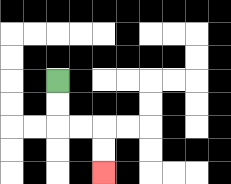{'start': '[2, 3]', 'end': '[4, 7]', 'path_directions': 'D,D,R,R,D,D', 'path_coordinates': '[[2, 3], [2, 4], [2, 5], [3, 5], [4, 5], [4, 6], [4, 7]]'}